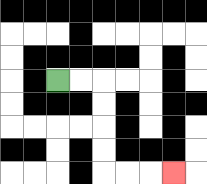{'start': '[2, 3]', 'end': '[7, 7]', 'path_directions': 'R,R,D,D,D,D,R,R,R', 'path_coordinates': '[[2, 3], [3, 3], [4, 3], [4, 4], [4, 5], [4, 6], [4, 7], [5, 7], [6, 7], [7, 7]]'}